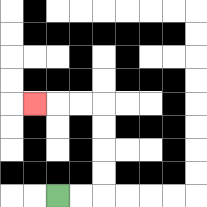{'start': '[2, 8]', 'end': '[1, 4]', 'path_directions': 'R,R,U,U,U,U,L,L,L', 'path_coordinates': '[[2, 8], [3, 8], [4, 8], [4, 7], [4, 6], [4, 5], [4, 4], [3, 4], [2, 4], [1, 4]]'}